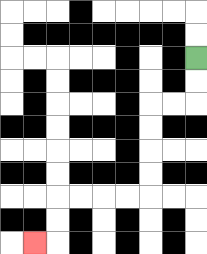{'start': '[8, 2]', 'end': '[1, 10]', 'path_directions': 'D,D,L,L,D,D,D,D,L,L,L,L,D,D,L', 'path_coordinates': '[[8, 2], [8, 3], [8, 4], [7, 4], [6, 4], [6, 5], [6, 6], [6, 7], [6, 8], [5, 8], [4, 8], [3, 8], [2, 8], [2, 9], [2, 10], [1, 10]]'}